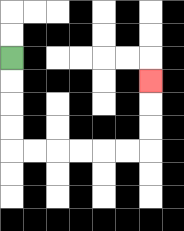{'start': '[0, 2]', 'end': '[6, 3]', 'path_directions': 'D,D,D,D,R,R,R,R,R,R,U,U,U', 'path_coordinates': '[[0, 2], [0, 3], [0, 4], [0, 5], [0, 6], [1, 6], [2, 6], [3, 6], [4, 6], [5, 6], [6, 6], [6, 5], [6, 4], [6, 3]]'}